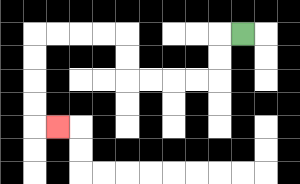{'start': '[10, 1]', 'end': '[2, 5]', 'path_directions': 'L,D,D,L,L,L,L,U,U,L,L,L,L,D,D,D,D,R', 'path_coordinates': '[[10, 1], [9, 1], [9, 2], [9, 3], [8, 3], [7, 3], [6, 3], [5, 3], [5, 2], [5, 1], [4, 1], [3, 1], [2, 1], [1, 1], [1, 2], [1, 3], [1, 4], [1, 5], [2, 5]]'}